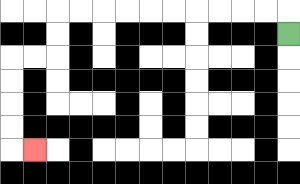{'start': '[12, 1]', 'end': '[1, 6]', 'path_directions': 'U,L,L,L,L,L,L,L,L,L,L,D,D,L,L,D,D,D,D,R', 'path_coordinates': '[[12, 1], [12, 0], [11, 0], [10, 0], [9, 0], [8, 0], [7, 0], [6, 0], [5, 0], [4, 0], [3, 0], [2, 0], [2, 1], [2, 2], [1, 2], [0, 2], [0, 3], [0, 4], [0, 5], [0, 6], [1, 6]]'}